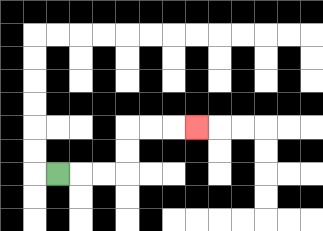{'start': '[2, 7]', 'end': '[8, 5]', 'path_directions': 'R,R,R,U,U,R,R,R', 'path_coordinates': '[[2, 7], [3, 7], [4, 7], [5, 7], [5, 6], [5, 5], [6, 5], [7, 5], [8, 5]]'}